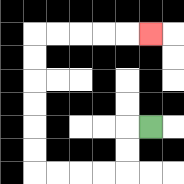{'start': '[6, 5]', 'end': '[6, 1]', 'path_directions': 'L,D,D,L,L,L,L,U,U,U,U,U,U,R,R,R,R,R', 'path_coordinates': '[[6, 5], [5, 5], [5, 6], [5, 7], [4, 7], [3, 7], [2, 7], [1, 7], [1, 6], [1, 5], [1, 4], [1, 3], [1, 2], [1, 1], [2, 1], [3, 1], [4, 1], [5, 1], [6, 1]]'}